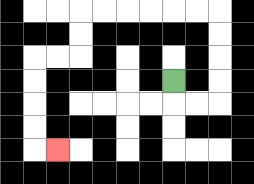{'start': '[7, 3]', 'end': '[2, 6]', 'path_directions': 'D,R,R,U,U,U,U,L,L,L,L,L,L,D,D,L,L,D,D,D,D,R', 'path_coordinates': '[[7, 3], [7, 4], [8, 4], [9, 4], [9, 3], [9, 2], [9, 1], [9, 0], [8, 0], [7, 0], [6, 0], [5, 0], [4, 0], [3, 0], [3, 1], [3, 2], [2, 2], [1, 2], [1, 3], [1, 4], [1, 5], [1, 6], [2, 6]]'}